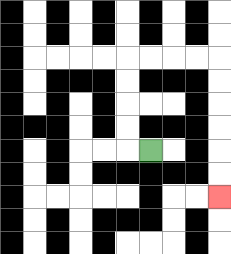{'start': '[6, 6]', 'end': '[9, 8]', 'path_directions': 'L,U,U,U,U,R,R,R,R,D,D,D,D,D,D', 'path_coordinates': '[[6, 6], [5, 6], [5, 5], [5, 4], [5, 3], [5, 2], [6, 2], [7, 2], [8, 2], [9, 2], [9, 3], [9, 4], [9, 5], [9, 6], [9, 7], [9, 8]]'}